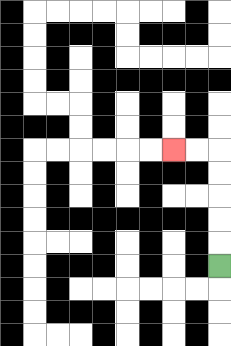{'start': '[9, 11]', 'end': '[7, 6]', 'path_directions': 'U,U,U,U,U,L,L', 'path_coordinates': '[[9, 11], [9, 10], [9, 9], [9, 8], [9, 7], [9, 6], [8, 6], [7, 6]]'}